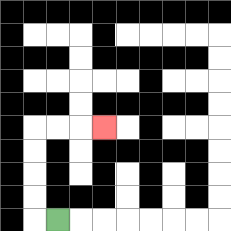{'start': '[2, 9]', 'end': '[4, 5]', 'path_directions': 'L,U,U,U,U,R,R,R', 'path_coordinates': '[[2, 9], [1, 9], [1, 8], [1, 7], [1, 6], [1, 5], [2, 5], [3, 5], [4, 5]]'}